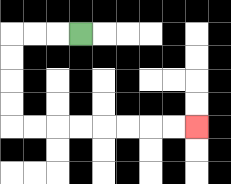{'start': '[3, 1]', 'end': '[8, 5]', 'path_directions': 'L,L,L,D,D,D,D,R,R,R,R,R,R,R,R', 'path_coordinates': '[[3, 1], [2, 1], [1, 1], [0, 1], [0, 2], [0, 3], [0, 4], [0, 5], [1, 5], [2, 5], [3, 5], [4, 5], [5, 5], [6, 5], [7, 5], [8, 5]]'}